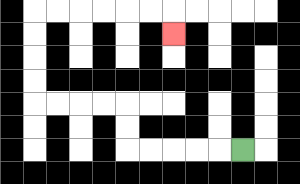{'start': '[10, 6]', 'end': '[7, 1]', 'path_directions': 'L,L,L,L,L,U,U,L,L,L,L,U,U,U,U,R,R,R,R,R,R,D', 'path_coordinates': '[[10, 6], [9, 6], [8, 6], [7, 6], [6, 6], [5, 6], [5, 5], [5, 4], [4, 4], [3, 4], [2, 4], [1, 4], [1, 3], [1, 2], [1, 1], [1, 0], [2, 0], [3, 0], [4, 0], [5, 0], [6, 0], [7, 0], [7, 1]]'}